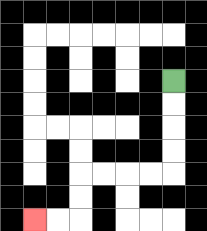{'start': '[7, 3]', 'end': '[1, 9]', 'path_directions': 'D,D,D,D,L,L,L,L,D,D,L,L', 'path_coordinates': '[[7, 3], [7, 4], [7, 5], [7, 6], [7, 7], [6, 7], [5, 7], [4, 7], [3, 7], [3, 8], [3, 9], [2, 9], [1, 9]]'}